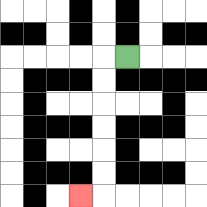{'start': '[5, 2]', 'end': '[3, 8]', 'path_directions': 'L,D,D,D,D,D,D,L', 'path_coordinates': '[[5, 2], [4, 2], [4, 3], [4, 4], [4, 5], [4, 6], [4, 7], [4, 8], [3, 8]]'}